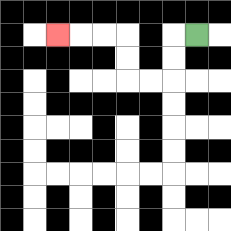{'start': '[8, 1]', 'end': '[2, 1]', 'path_directions': 'L,D,D,L,L,U,U,L,L,L', 'path_coordinates': '[[8, 1], [7, 1], [7, 2], [7, 3], [6, 3], [5, 3], [5, 2], [5, 1], [4, 1], [3, 1], [2, 1]]'}